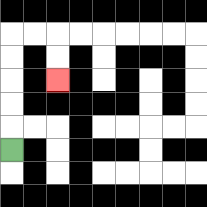{'start': '[0, 6]', 'end': '[2, 3]', 'path_directions': 'U,U,U,U,U,R,R,D,D', 'path_coordinates': '[[0, 6], [0, 5], [0, 4], [0, 3], [0, 2], [0, 1], [1, 1], [2, 1], [2, 2], [2, 3]]'}